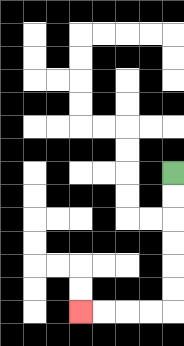{'start': '[7, 7]', 'end': '[3, 13]', 'path_directions': 'D,D,D,D,D,D,L,L,L,L', 'path_coordinates': '[[7, 7], [7, 8], [7, 9], [7, 10], [7, 11], [7, 12], [7, 13], [6, 13], [5, 13], [4, 13], [3, 13]]'}